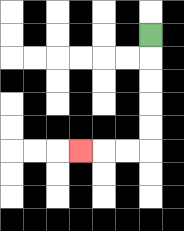{'start': '[6, 1]', 'end': '[3, 6]', 'path_directions': 'D,D,D,D,D,L,L,L', 'path_coordinates': '[[6, 1], [6, 2], [6, 3], [6, 4], [6, 5], [6, 6], [5, 6], [4, 6], [3, 6]]'}